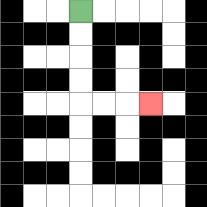{'start': '[3, 0]', 'end': '[6, 4]', 'path_directions': 'D,D,D,D,R,R,R', 'path_coordinates': '[[3, 0], [3, 1], [3, 2], [3, 3], [3, 4], [4, 4], [5, 4], [6, 4]]'}